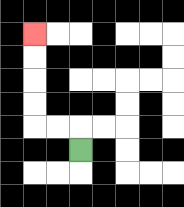{'start': '[3, 6]', 'end': '[1, 1]', 'path_directions': 'U,L,L,U,U,U,U', 'path_coordinates': '[[3, 6], [3, 5], [2, 5], [1, 5], [1, 4], [1, 3], [1, 2], [1, 1]]'}